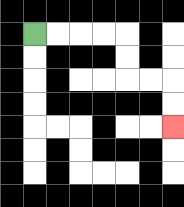{'start': '[1, 1]', 'end': '[7, 5]', 'path_directions': 'R,R,R,R,D,D,R,R,D,D', 'path_coordinates': '[[1, 1], [2, 1], [3, 1], [4, 1], [5, 1], [5, 2], [5, 3], [6, 3], [7, 3], [7, 4], [7, 5]]'}